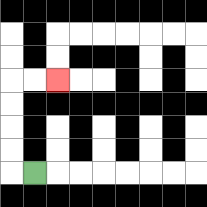{'start': '[1, 7]', 'end': '[2, 3]', 'path_directions': 'L,U,U,U,U,R,R', 'path_coordinates': '[[1, 7], [0, 7], [0, 6], [0, 5], [0, 4], [0, 3], [1, 3], [2, 3]]'}